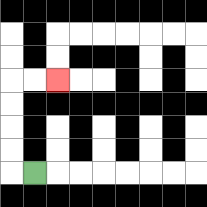{'start': '[1, 7]', 'end': '[2, 3]', 'path_directions': 'L,U,U,U,U,R,R', 'path_coordinates': '[[1, 7], [0, 7], [0, 6], [0, 5], [0, 4], [0, 3], [1, 3], [2, 3]]'}